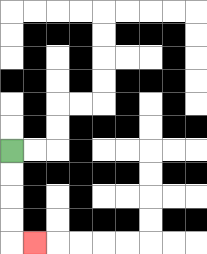{'start': '[0, 6]', 'end': '[1, 10]', 'path_directions': 'D,D,D,D,R', 'path_coordinates': '[[0, 6], [0, 7], [0, 8], [0, 9], [0, 10], [1, 10]]'}